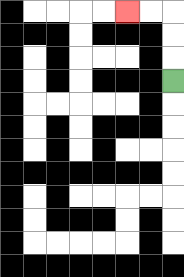{'start': '[7, 3]', 'end': '[5, 0]', 'path_directions': 'U,U,U,L,L', 'path_coordinates': '[[7, 3], [7, 2], [7, 1], [7, 0], [6, 0], [5, 0]]'}